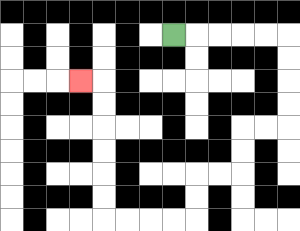{'start': '[7, 1]', 'end': '[3, 3]', 'path_directions': 'R,R,R,R,R,D,D,D,D,L,L,D,D,L,L,D,D,L,L,L,L,U,U,U,U,U,U,L', 'path_coordinates': '[[7, 1], [8, 1], [9, 1], [10, 1], [11, 1], [12, 1], [12, 2], [12, 3], [12, 4], [12, 5], [11, 5], [10, 5], [10, 6], [10, 7], [9, 7], [8, 7], [8, 8], [8, 9], [7, 9], [6, 9], [5, 9], [4, 9], [4, 8], [4, 7], [4, 6], [4, 5], [4, 4], [4, 3], [3, 3]]'}